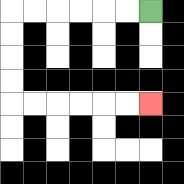{'start': '[6, 0]', 'end': '[6, 4]', 'path_directions': 'L,L,L,L,L,L,D,D,D,D,R,R,R,R,R,R', 'path_coordinates': '[[6, 0], [5, 0], [4, 0], [3, 0], [2, 0], [1, 0], [0, 0], [0, 1], [0, 2], [0, 3], [0, 4], [1, 4], [2, 4], [3, 4], [4, 4], [5, 4], [6, 4]]'}